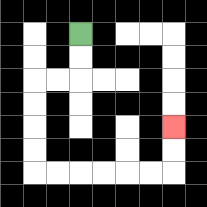{'start': '[3, 1]', 'end': '[7, 5]', 'path_directions': 'D,D,L,L,D,D,D,D,R,R,R,R,R,R,U,U', 'path_coordinates': '[[3, 1], [3, 2], [3, 3], [2, 3], [1, 3], [1, 4], [1, 5], [1, 6], [1, 7], [2, 7], [3, 7], [4, 7], [5, 7], [6, 7], [7, 7], [7, 6], [7, 5]]'}